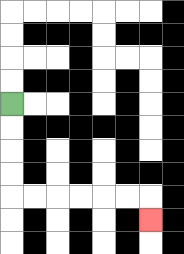{'start': '[0, 4]', 'end': '[6, 9]', 'path_directions': 'D,D,D,D,R,R,R,R,R,R,D', 'path_coordinates': '[[0, 4], [0, 5], [0, 6], [0, 7], [0, 8], [1, 8], [2, 8], [3, 8], [4, 8], [5, 8], [6, 8], [6, 9]]'}